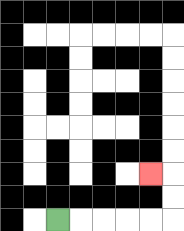{'start': '[2, 9]', 'end': '[6, 7]', 'path_directions': 'R,R,R,R,R,U,U,L', 'path_coordinates': '[[2, 9], [3, 9], [4, 9], [5, 9], [6, 9], [7, 9], [7, 8], [7, 7], [6, 7]]'}